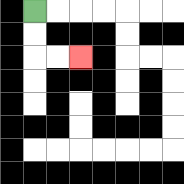{'start': '[1, 0]', 'end': '[3, 2]', 'path_directions': 'D,D,R,R', 'path_coordinates': '[[1, 0], [1, 1], [1, 2], [2, 2], [3, 2]]'}